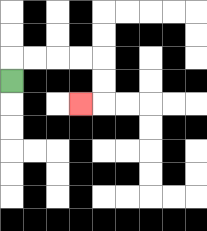{'start': '[0, 3]', 'end': '[3, 4]', 'path_directions': 'U,R,R,R,R,D,D,L', 'path_coordinates': '[[0, 3], [0, 2], [1, 2], [2, 2], [3, 2], [4, 2], [4, 3], [4, 4], [3, 4]]'}